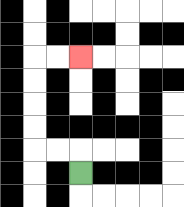{'start': '[3, 7]', 'end': '[3, 2]', 'path_directions': 'U,L,L,U,U,U,U,R,R', 'path_coordinates': '[[3, 7], [3, 6], [2, 6], [1, 6], [1, 5], [1, 4], [1, 3], [1, 2], [2, 2], [3, 2]]'}